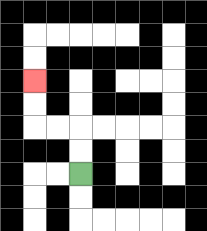{'start': '[3, 7]', 'end': '[1, 3]', 'path_directions': 'U,U,L,L,U,U', 'path_coordinates': '[[3, 7], [3, 6], [3, 5], [2, 5], [1, 5], [1, 4], [1, 3]]'}